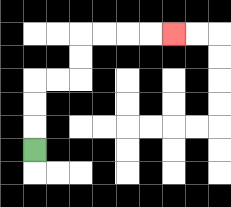{'start': '[1, 6]', 'end': '[7, 1]', 'path_directions': 'U,U,U,R,R,U,U,R,R,R,R', 'path_coordinates': '[[1, 6], [1, 5], [1, 4], [1, 3], [2, 3], [3, 3], [3, 2], [3, 1], [4, 1], [5, 1], [6, 1], [7, 1]]'}